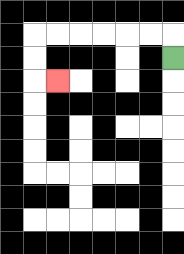{'start': '[7, 2]', 'end': '[2, 3]', 'path_directions': 'U,L,L,L,L,L,L,D,D,R', 'path_coordinates': '[[7, 2], [7, 1], [6, 1], [5, 1], [4, 1], [3, 1], [2, 1], [1, 1], [1, 2], [1, 3], [2, 3]]'}